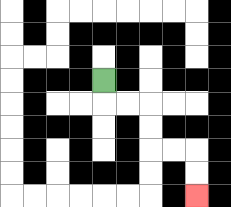{'start': '[4, 3]', 'end': '[8, 8]', 'path_directions': 'D,R,R,D,D,R,R,D,D', 'path_coordinates': '[[4, 3], [4, 4], [5, 4], [6, 4], [6, 5], [6, 6], [7, 6], [8, 6], [8, 7], [8, 8]]'}